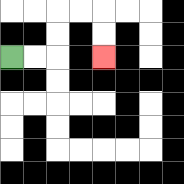{'start': '[0, 2]', 'end': '[4, 2]', 'path_directions': 'R,R,U,U,R,R,D,D', 'path_coordinates': '[[0, 2], [1, 2], [2, 2], [2, 1], [2, 0], [3, 0], [4, 0], [4, 1], [4, 2]]'}